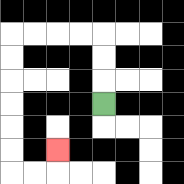{'start': '[4, 4]', 'end': '[2, 6]', 'path_directions': 'U,U,U,L,L,L,L,D,D,D,D,D,D,R,R,U', 'path_coordinates': '[[4, 4], [4, 3], [4, 2], [4, 1], [3, 1], [2, 1], [1, 1], [0, 1], [0, 2], [0, 3], [0, 4], [0, 5], [0, 6], [0, 7], [1, 7], [2, 7], [2, 6]]'}